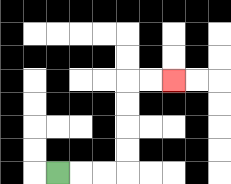{'start': '[2, 7]', 'end': '[7, 3]', 'path_directions': 'R,R,R,U,U,U,U,R,R', 'path_coordinates': '[[2, 7], [3, 7], [4, 7], [5, 7], [5, 6], [5, 5], [5, 4], [5, 3], [6, 3], [7, 3]]'}